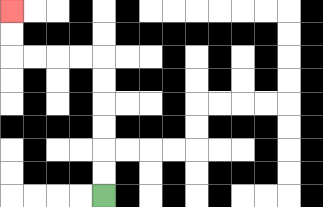{'start': '[4, 8]', 'end': '[0, 0]', 'path_directions': 'U,U,U,U,U,U,L,L,L,L,U,U', 'path_coordinates': '[[4, 8], [4, 7], [4, 6], [4, 5], [4, 4], [4, 3], [4, 2], [3, 2], [2, 2], [1, 2], [0, 2], [0, 1], [0, 0]]'}